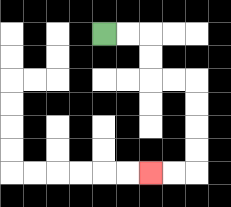{'start': '[4, 1]', 'end': '[6, 7]', 'path_directions': 'R,R,D,D,R,R,D,D,D,D,L,L', 'path_coordinates': '[[4, 1], [5, 1], [6, 1], [6, 2], [6, 3], [7, 3], [8, 3], [8, 4], [8, 5], [8, 6], [8, 7], [7, 7], [6, 7]]'}